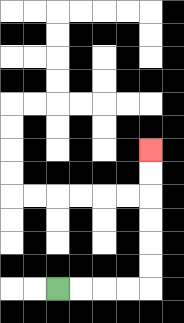{'start': '[2, 12]', 'end': '[6, 6]', 'path_directions': 'R,R,R,R,U,U,U,U,U,U', 'path_coordinates': '[[2, 12], [3, 12], [4, 12], [5, 12], [6, 12], [6, 11], [6, 10], [6, 9], [6, 8], [6, 7], [6, 6]]'}